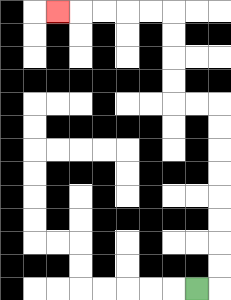{'start': '[8, 12]', 'end': '[2, 0]', 'path_directions': 'R,U,U,U,U,U,U,U,U,L,L,U,U,U,U,L,L,L,L,L', 'path_coordinates': '[[8, 12], [9, 12], [9, 11], [9, 10], [9, 9], [9, 8], [9, 7], [9, 6], [9, 5], [9, 4], [8, 4], [7, 4], [7, 3], [7, 2], [7, 1], [7, 0], [6, 0], [5, 0], [4, 0], [3, 0], [2, 0]]'}